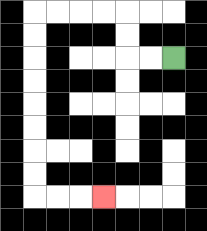{'start': '[7, 2]', 'end': '[4, 8]', 'path_directions': 'L,L,U,U,L,L,L,L,D,D,D,D,D,D,D,D,R,R,R', 'path_coordinates': '[[7, 2], [6, 2], [5, 2], [5, 1], [5, 0], [4, 0], [3, 0], [2, 0], [1, 0], [1, 1], [1, 2], [1, 3], [1, 4], [1, 5], [1, 6], [1, 7], [1, 8], [2, 8], [3, 8], [4, 8]]'}